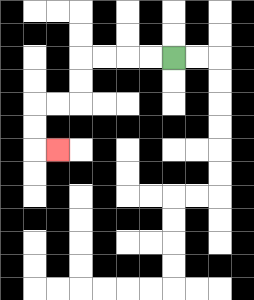{'start': '[7, 2]', 'end': '[2, 6]', 'path_directions': 'L,L,L,L,D,D,L,L,D,D,R', 'path_coordinates': '[[7, 2], [6, 2], [5, 2], [4, 2], [3, 2], [3, 3], [3, 4], [2, 4], [1, 4], [1, 5], [1, 6], [2, 6]]'}